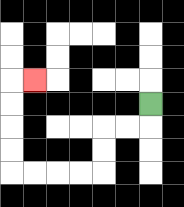{'start': '[6, 4]', 'end': '[1, 3]', 'path_directions': 'D,L,L,D,D,L,L,L,L,U,U,U,U,R', 'path_coordinates': '[[6, 4], [6, 5], [5, 5], [4, 5], [4, 6], [4, 7], [3, 7], [2, 7], [1, 7], [0, 7], [0, 6], [0, 5], [0, 4], [0, 3], [1, 3]]'}